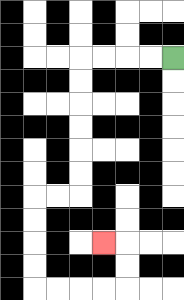{'start': '[7, 2]', 'end': '[4, 10]', 'path_directions': 'L,L,L,L,D,D,D,D,D,D,L,L,D,D,D,D,R,R,R,R,U,U,L', 'path_coordinates': '[[7, 2], [6, 2], [5, 2], [4, 2], [3, 2], [3, 3], [3, 4], [3, 5], [3, 6], [3, 7], [3, 8], [2, 8], [1, 8], [1, 9], [1, 10], [1, 11], [1, 12], [2, 12], [3, 12], [4, 12], [5, 12], [5, 11], [5, 10], [4, 10]]'}